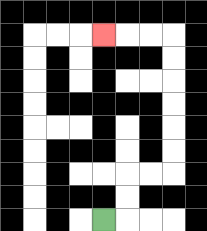{'start': '[4, 9]', 'end': '[4, 1]', 'path_directions': 'R,U,U,R,R,U,U,U,U,U,U,L,L,L', 'path_coordinates': '[[4, 9], [5, 9], [5, 8], [5, 7], [6, 7], [7, 7], [7, 6], [7, 5], [7, 4], [7, 3], [7, 2], [7, 1], [6, 1], [5, 1], [4, 1]]'}